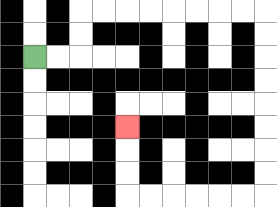{'start': '[1, 2]', 'end': '[5, 5]', 'path_directions': 'R,R,U,U,R,R,R,R,R,R,R,R,D,D,D,D,D,D,D,D,L,L,L,L,L,L,U,U,U', 'path_coordinates': '[[1, 2], [2, 2], [3, 2], [3, 1], [3, 0], [4, 0], [5, 0], [6, 0], [7, 0], [8, 0], [9, 0], [10, 0], [11, 0], [11, 1], [11, 2], [11, 3], [11, 4], [11, 5], [11, 6], [11, 7], [11, 8], [10, 8], [9, 8], [8, 8], [7, 8], [6, 8], [5, 8], [5, 7], [5, 6], [5, 5]]'}